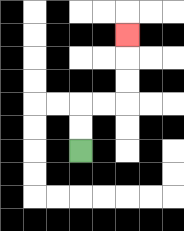{'start': '[3, 6]', 'end': '[5, 1]', 'path_directions': 'U,U,R,R,U,U,U', 'path_coordinates': '[[3, 6], [3, 5], [3, 4], [4, 4], [5, 4], [5, 3], [5, 2], [5, 1]]'}